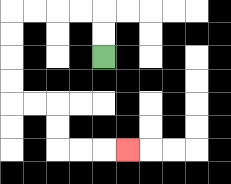{'start': '[4, 2]', 'end': '[5, 6]', 'path_directions': 'U,U,L,L,L,L,D,D,D,D,R,R,D,D,R,R,R', 'path_coordinates': '[[4, 2], [4, 1], [4, 0], [3, 0], [2, 0], [1, 0], [0, 0], [0, 1], [0, 2], [0, 3], [0, 4], [1, 4], [2, 4], [2, 5], [2, 6], [3, 6], [4, 6], [5, 6]]'}